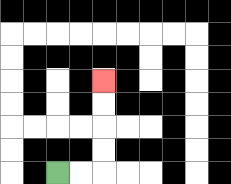{'start': '[2, 7]', 'end': '[4, 3]', 'path_directions': 'R,R,U,U,U,U', 'path_coordinates': '[[2, 7], [3, 7], [4, 7], [4, 6], [4, 5], [4, 4], [4, 3]]'}